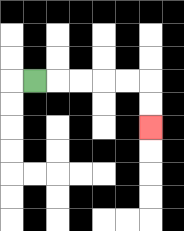{'start': '[1, 3]', 'end': '[6, 5]', 'path_directions': 'R,R,R,R,R,D,D', 'path_coordinates': '[[1, 3], [2, 3], [3, 3], [4, 3], [5, 3], [6, 3], [6, 4], [6, 5]]'}